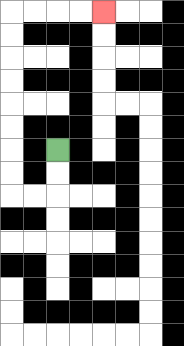{'start': '[2, 6]', 'end': '[4, 0]', 'path_directions': 'D,D,L,L,U,U,U,U,U,U,U,U,R,R,R,R', 'path_coordinates': '[[2, 6], [2, 7], [2, 8], [1, 8], [0, 8], [0, 7], [0, 6], [0, 5], [0, 4], [0, 3], [0, 2], [0, 1], [0, 0], [1, 0], [2, 0], [3, 0], [4, 0]]'}